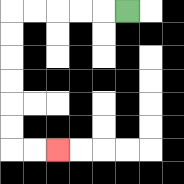{'start': '[5, 0]', 'end': '[2, 6]', 'path_directions': 'L,L,L,L,L,D,D,D,D,D,D,R,R', 'path_coordinates': '[[5, 0], [4, 0], [3, 0], [2, 0], [1, 0], [0, 0], [0, 1], [0, 2], [0, 3], [0, 4], [0, 5], [0, 6], [1, 6], [2, 6]]'}